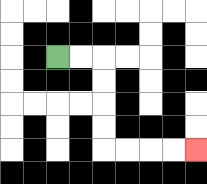{'start': '[2, 2]', 'end': '[8, 6]', 'path_directions': 'R,R,D,D,D,D,R,R,R,R', 'path_coordinates': '[[2, 2], [3, 2], [4, 2], [4, 3], [4, 4], [4, 5], [4, 6], [5, 6], [6, 6], [7, 6], [8, 6]]'}